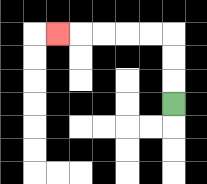{'start': '[7, 4]', 'end': '[2, 1]', 'path_directions': 'U,U,U,L,L,L,L,L', 'path_coordinates': '[[7, 4], [7, 3], [7, 2], [7, 1], [6, 1], [5, 1], [4, 1], [3, 1], [2, 1]]'}